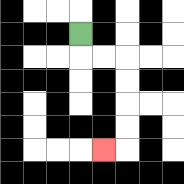{'start': '[3, 1]', 'end': '[4, 6]', 'path_directions': 'D,R,R,D,D,D,D,L', 'path_coordinates': '[[3, 1], [3, 2], [4, 2], [5, 2], [5, 3], [5, 4], [5, 5], [5, 6], [4, 6]]'}